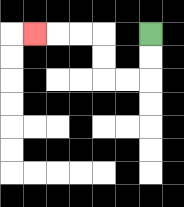{'start': '[6, 1]', 'end': '[1, 1]', 'path_directions': 'D,D,L,L,U,U,L,L,L', 'path_coordinates': '[[6, 1], [6, 2], [6, 3], [5, 3], [4, 3], [4, 2], [4, 1], [3, 1], [2, 1], [1, 1]]'}